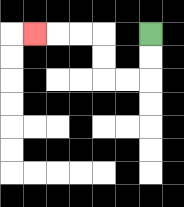{'start': '[6, 1]', 'end': '[1, 1]', 'path_directions': 'D,D,L,L,U,U,L,L,L', 'path_coordinates': '[[6, 1], [6, 2], [6, 3], [5, 3], [4, 3], [4, 2], [4, 1], [3, 1], [2, 1], [1, 1]]'}